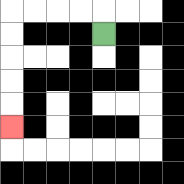{'start': '[4, 1]', 'end': '[0, 5]', 'path_directions': 'U,L,L,L,L,D,D,D,D,D', 'path_coordinates': '[[4, 1], [4, 0], [3, 0], [2, 0], [1, 0], [0, 0], [0, 1], [0, 2], [0, 3], [0, 4], [0, 5]]'}